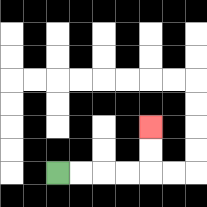{'start': '[2, 7]', 'end': '[6, 5]', 'path_directions': 'R,R,R,R,U,U', 'path_coordinates': '[[2, 7], [3, 7], [4, 7], [5, 7], [6, 7], [6, 6], [6, 5]]'}